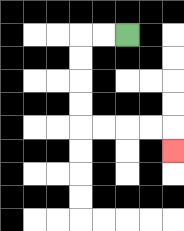{'start': '[5, 1]', 'end': '[7, 6]', 'path_directions': 'L,L,D,D,D,D,R,R,R,R,D', 'path_coordinates': '[[5, 1], [4, 1], [3, 1], [3, 2], [3, 3], [3, 4], [3, 5], [4, 5], [5, 5], [6, 5], [7, 5], [7, 6]]'}